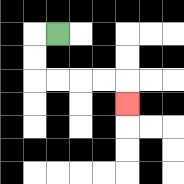{'start': '[2, 1]', 'end': '[5, 4]', 'path_directions': 'L,D,D,R,R,R,R,D', 'path_coordinates': '[[2, 1], [1, 1], [1, 2], [1, 3], [2, 3], [3, 3], [4, 3], [5, 3], [5, 4]]'}